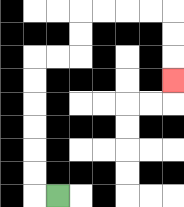{'start': '[2, 8]', 'end': '[7, 3]', 'path_directions': 'L,U,U,U,U,U,U,R,R,U,U,R,R,R,R,D,D,D', 'path_coordinates': '[[2, 8], [1, 8], [1, 7], [1, 6], [1, 5], [1, 4], [1, 3], [1, 2], [2, 2], [3, 2], [3, 1], [3, 0], [4, 0], [5, 0], [6, 0], [7, 0], [7, 1], [7, 2], [7, 3]]'}